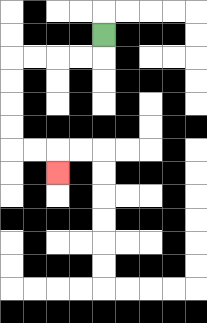{'start': '[4, 1]', 'end': '[2, 7]', 'path_directions': 'D,L,L,L,L,D,D,D,D,R,R,D', 'path_coordinates': '[[4, 1], [4, 2], [3, 2], [2, 2], [1, 2], [0, 2], [0, 3], [0, 4], [0, 5], [0, 6], [1, 6], [2, 6], [2, 7]]'}